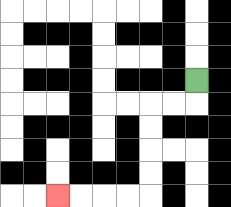{'start': '[8, 3]', 'end': '[2, 8]', 'path_directions': 'D,L,L,D,D,D,D,L,L,L,L', 'path_coordinates': '[[8, 3], [8, 4], [7, 4], [6, 4], [6, 5], [6, 6], [6, 7], [6, 8], [5, 8], [4, 8], [3, 8], [2, 8]]'}